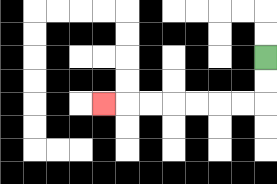{'start': '[11, 2]', 'end': '[4, 4]', 'path_directions': 'D,D,L,L,L,L,L,L,L', 'path_coordinates': '[[11, 2], [11, 3], [11, 4], [10, 4], [9, 4], [8, 4], [7, 4], [6, 4], [5, 4], [4, 4]]'}